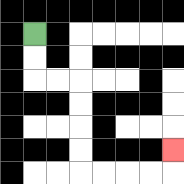{'start': '[1, 1]', 'end': '[7, 6]', 'path_directions': 'D,D,R,R,D,D,D,D,R,R,R,R,U', 'path_coordinates': '[[1, 1], [1, 2], [1, 3], [2, 3], [3, 3], [3, 4], [3, 5], [3, 6], [3, 7], [4, 7], [5, 7], [6, 7], [7, 7], [7, 6]]'}